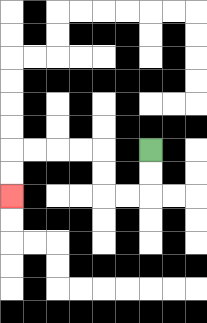{'start': '[6, 6]', 'end': '[0, 8]', 'path_directions': 'D,D,L,L,U,U,L,L,L,L,D,D', 'path_coordinates': '[[6, 6], [6, 7], [6, 8], [5, 8], [4, 8], [4, 7], [4, 6], [3, 6], [2, 6], [1, 6], [0, 6], [0, 7], [0, 8]]'}